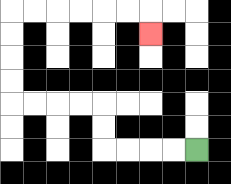{'start': '[8, 6]', 'end': '[6, 1]', 'path_directions': 'L,L,L,L,U,U,L,L,L,L,U,U,U,U,R,R,R,R,R,R,D', 'path_coordinates': '[[8, 6], [7, 6], [6, 6], [5, 6], [4, 6], [4, 5], [4, 4], [3, 4], [2, 4], [1, 4], [0, 4], [0, 3], [0, 2], [0, 1], [0, 0], [1, 0], [2, 0], [3, 0], [4, 0], [5, 0], [6, 0], [6, 1]]'}